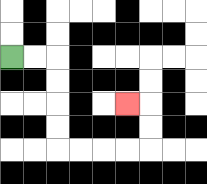{'start': '[0, 2]', 'end': '[5, 4]', 'path_directions': 'R,R,D,D,D,D,R,R,R,R,U,U,L', 'path_coordinates': '[[0, 2], [1, 2], [2, 2], [2, 3], [2, 4], [2, 5], [2, 6], [3, 6], [4, 6], [5, 6], [6, 6], [6, 5], [6, 4], [5, 4]]'}